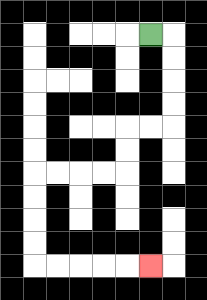{'start': '[6, 1]', 'end': '[6, 11]', 'path_directions': 'R,D,D,D,D,L,L,D,D,L,L,L,L,D,D,D,D,R,R,R,R,R', 'path_coordinates': '[[6, 1], [7, 1], [7, 2], [7, 3], [7, 4], [7, 5], [6, 5], [5, 5], [5, 6], [5, 7], [4, 7], [3, 7], [2, 7], [1, 7], [1, 8], [1, 9], [1, 10], [1, 11], [2, 11], [3, 11], [4, 11], [5, 11], [6, 11]]'}